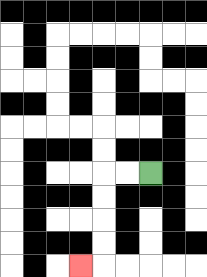{'start': '[6, 7]', 'end': '[3, 11]', 'path_directions': 'L,L,D,D,D,D,L', 'path_coordinates': '[[6, 7], [5, 7], [4, 7], [4, 8], [4, 9], [4, 10], [4, 11], [3, 11]]'}